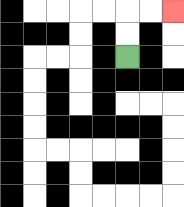{'start': '[5, 2]', 'end': '[7, 0]', 'path_directions': 'U,U,R,R', 'path_coordinates': '[[5, 2], [5, 1], [5, 0], [6, 0], [7, 0]]'}